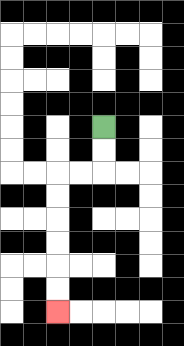{'start': '[4, 5]', 'end': '[2, 13]', 'path_directions': 'D,D,L,L,D,D,D,D,D,D', 'path_coordinates': '[[4, 5], [4, 6], [4, 7], [3, 7], [2, 7], [2, 8], [2, 9], [2, 10], [2, 11], [2, 12], [2, 13]]'}